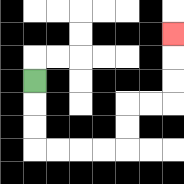{'start': '[1, 3]', 'end': '[7, 1]', 'path_directions': 'D,D,D,R,R,R,R,U,U,R,R,U,U,U', 'path_coordinates': '[[1, 3], [1, 4], [1, 5], [1, 6], [2, 6], [3, 6], [4, 6], [5, 6], [5, 5], [5, 4], [6, 4], [7, 4], [7, 3], [7, 2], [7, 1]]'}